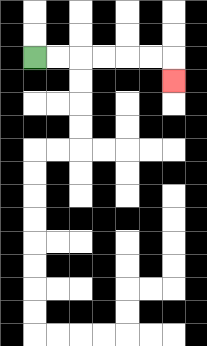{'start': '[1, 2]', 'end': '[7, 3]', 'path_directions': 'R,R,R,R,R,R,D', 'path_coordinates': '[[1, 2], [2, 2], [3, 2], [4, 2], [5, 2], [6, 2], [7, 2], [7, 3]]'}